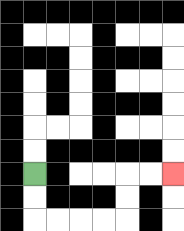{'start': '[1, 7]', 'end': '[7, 7]', 'path_directions': 'D,D,R,R,R,R,U,U,R,R', 'path_coordinates': '[[1, 7], [1, 8], [1, 9], [2, 9], [3, 9], [4, 9], [5, 9], [5, 8], [5, 7], [6, 7], [7, 7]]'}